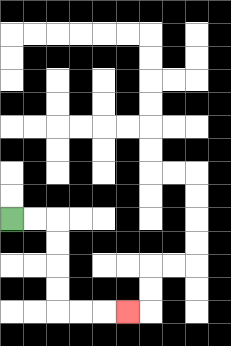{'start': '[0, 9]', 'end': '[5, 13]', 'path_directions': 'R,R,D,D,D,D,R,R,R', 'path_coordinates': '[[0, 9], [1, 9], [2, 9], [2, 10], [2, 11], [2, 12], [2, 13], [3, 13], [4, 13], [5, 13]]'}